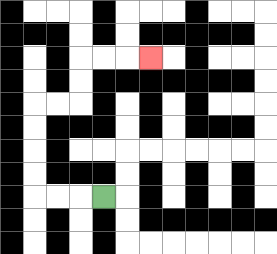{'start': '[4, 8]', 'end': '[6, 2]', 'path_directions': 'L,L,L,U,U,U,U,R,R,U,U,R,R,R', 'path_coordinates': '[[4, 8], [3, 8], [2, 8], [1, 8], [1, 7], [1, 6], [1, 5], [1, 4], [2, 4], [3, 4], [3, 3], [3, 2], [4, 2], [5, 2], [6, 2]]'}